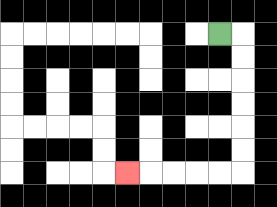{'start': '[9, 1]', 'end': '[5, 7]', 'path_directions': 'R,D,D,D,D,D,D,L,L,L,L,L', 'path_coordinates': '[[9, 1], [10, 1], [10, 2], [10, 3], [10, 4], [10, 5], [10, 6], [10, 7], [9, 7], [8, 7], [7, 7], [6, 7], [5, 7]]'}